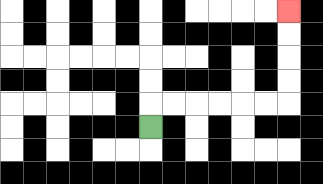{'start': '[6, 5]', 'end': '[12, 0]', 'path_directions': 'U,R,R,R,R,R,R,U,U,U,U', 'path_coordinates': '[[6, 5], [6, 4], [7, 4], [8, 4], [9, 4], [10, 4], [11, 4], [12, 4], [12, 3], [12, 2], [12, 1], [12, 0]]'}